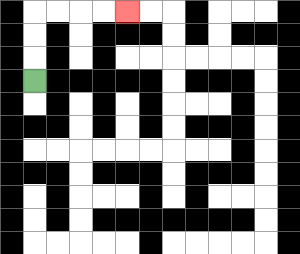{'start': '[1, 3]', 'end': '[5, 0]', 'path_directions': 'U,U,U,R,R,R,R', 'path_coordinates': '[[1, 3], [1, 2], [1, 1], [1, 0], [2, 0], [3, 0], [4, 0], [5, 0]]'}